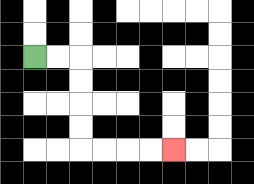{'start': '[1, 2]', 'end': '[7, 6]', 'path_directions': 'R,R,D,D,D,D,R,R,R,R', 'path_coordinates': '[[1, 2], [2, 2], [3, 2], [3, 3], [3, 4], [3, 5], [3, 6], [4, 6], [5, 6], [6, 6], [7, 6]]'}